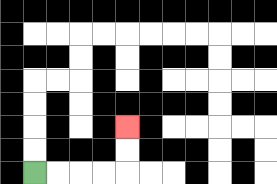{'start': '[1, 7]', 'end': '[5, 5]', 'path_directions': 'R,R,R,R,U,U', 'path_coordinates': '[[1, 7], [2, 7], [3, 7], [4, 7], [5, 7], [5, 6], [5, 5]]'}